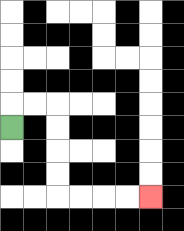{'start': '[0, 5]', 'end': '[6, 8]', 'path_directions': 'U,R,R,D,D,D,D,R,R,R,R', 'path_coordinates': '[[0, 5], [0, 4], [1, 4], [2, 4], [2, 5], [2, 6], [2, 7], [2, 8], [3, 8], [4, 8], [5, 8], [6, 8]]'}